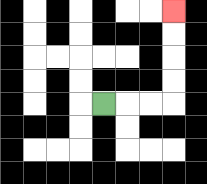{'start': '[4, 4]', 'end': '[7, 0]', 'path_directions': 'R,R,R,U,U,U,U', 'path_coordinates': '[[4, 4], [5, 4], [6, 4], [7, 4], [7, 3], [7, 2], [7, 1], [7, 0]]'}